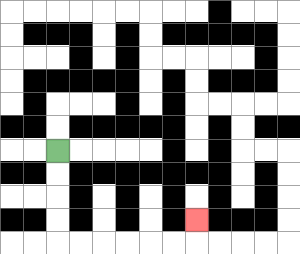{'start': '[2, 6]', 'end': '[8, 9]', 'path_directions': 'D,D,D,D,R,R,R,R,R,R,U', 'path_coordinates': '[[2, 6], [2, 7], [2, 8], [2, 9], [2, 10], [3, 10], [4, 10], [5, 10], [6, 10], [7, 10], [8, 10], [8, 9]]'}